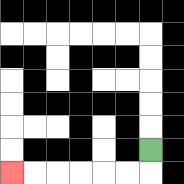{'start': '[6, 6]', 'end': '[0, 7]', 'path_directions': 'D,L,L,L,L,L,L', 'path_coordinates': '[[6, 6], [6, 7], [5, 7], [4, 7], [3, 7], [2, 7], [1, 7], [0, 7]]'}